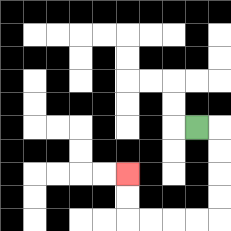{'start': '[8, 5]', 'end': '[5, 7]', 'path_directions': 'R,D,D,D,D,L,L,L,L,U,U', 'path_coordinates': '[[8, 5], [9, 5], [9, 6], [9, 7], [9, 8], [9, 9], [8, 9], [7, 9], [6, 9], [5, 9], [5, 8], [5, 7]]'}